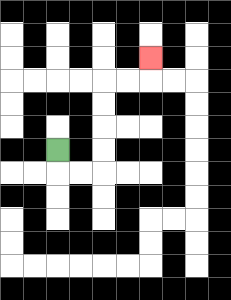{'start': '[2, 6]', 'end': '[6, 2]', 'path_directions': 'D,R,R,U,U,U,U,R,R,U', 'path_coordinates': '[[2, 6], [2, 7], [3, 7], [4, 7], [4, 6], [4, 5], [4, 4], [4, 3], [5, 3], [6, 3], [6, 2]]'}